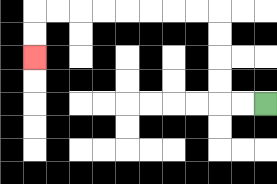{'start': '[11, 4]', 'end': '[1, 2]', 'path_directions': 'L,L,U,U,U,U,L,L,L,L,L,L,L,L,D,D', 'path_coordinates': '[[11, 4], [10, 4], [9, 4], [9, 3], [9, 2], [9, 1], [9, 0], [8, 0], [7, 0], [6, 0], [5, 0], [4, 0], [3, 0], [2, 0], [1, 0], [1, 1], [1, 2]]'}